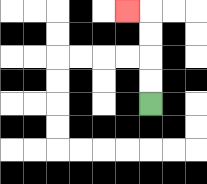{'start': '[6, 4]', 'end': '[5, 0]', 'path_directions': 'U,U,U,U,L', 'path_coordinates': '[[6, 4], [6, 3], [6, 2], [6, 1], [6, 0], [5, 0]]'}